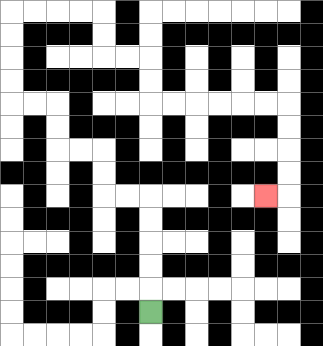{'start': '[6, 13]', 'end': '[11, 8]', 'path_directions': 'U,U,U,U,U,L,L,U,U,L,L,U,U,L,L,U,U,U,U,R,R,R,R,D,D,R,R,D,D,R,R,R,R,R,R,D,D,D,D,L', 'path_coordinates': '[[6, 13], [6, 12], [6, 11], [6, 10], [6, 9], [6, 8], [5, 8], [4, 8], [4, 7], [4, 6], [3, 6], [2, 6], [2, 5], [2, 4], [1, 4], [0, 4], [0, 3], [0, 2], [0, 1], [0, 0], [1, 0], [2, 0], [3, 0], [4, 0], [4, 1], [4, 2], [5, 2], [6, 2], [6, 3], [6, 4], [7, 4], [8, 4], [9, 4], [10, 4], [11, 4], [12, 4], [12, 5], [12, 6], [12, 7], [12, 8], [11, 8]]'}